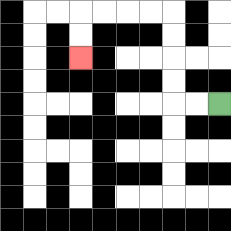{'start': '[9, 4]', 'end': '[3, 2]', 'path_directions': 'L,L,U,U,U,U,L,L,L,L,D,D', 'path_coordinates': '[[9, 4], [8, 4], [7, 4], [7, 3], [7, 2], [7, 1], [7, 0], [6, 0], [5, 0], [4, 0], [3, 0], [3, 1], [3, 2]]'}